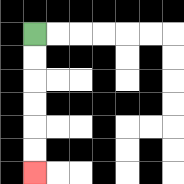{'start': '[1, 1]', 'end': '[1, 7]', 'path_directions': 'D,D,D,D,D,D', 'path_coordinates': '[[1, 1], [1, 2], [1, 3], [1, 4], [1, 5], [1, 6], [1, 7]]'}